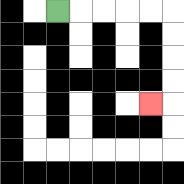{'start': '[2, 0]', 'end': '[6, 4]', 'path_directions': 'R,R,R,R,R,D,D,D,D,L', 'path_coordinates': '[[2, 0], [3, 0], [4, 0], [5, 0], [6, 0], [7, 0], [7, 1], [7, 2], [7, 3], [7, 4], [6, 4]]'}